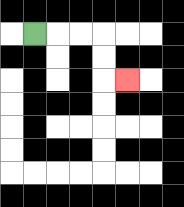{'start': '[1, 1]', 'end': '[5, 3]', 'path_directions': 'R,R,R,D,D,R', 'path_coordinates': '[[1, 1], [2, 1], [3, 1], [4, 1], [4, 2], [4, 3], [5, 3]]'}